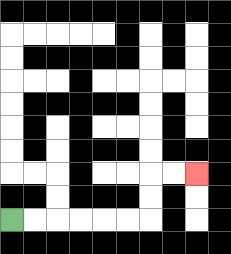{'start': '[0, 9]', 'end': '[8, 7]', 'path_directions': 'R,R,R,R,R,R,U,U,R,R', 'path_coordinates': '[[0, 9], [1, 9], [2, 9], [3, 9], [4, 9], [5, 9], [6, 9], [6, 8], [6, 7], [7, 7], [8, 7]]'}